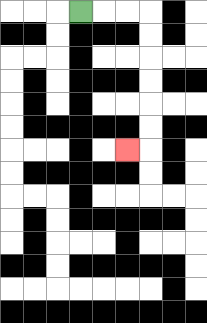{'start': '[3, 0]', 'end': '[5, 6]', 'path_directions': 'R,R,R,D,D,D,D,D,D,L', 'path_coordinates': '[[3, 0], [4, 0], [5, 0], [6, 0], [6, 1], [6, 2], [6, 3], [6, 4], [6, 5], [6, 6], [5, 6]]'}